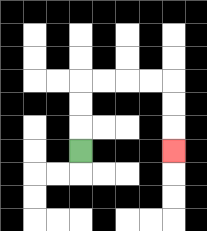{'start': '[3, 6]', 'end': '[7, 6]', 'path_directions': 'U,U,U,R,R,R,R,D,D,D', 'path_coordinates': '[[3, 6], [3, 5], [3, 4], [3, 3], [4, 3], [5, 3], [6, 3], [7, 3], [7, 4], [7, 5], [7, 6]]'}